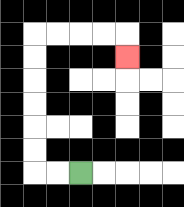{'start': '[3, 7]', 'end': '[5, 2]', 'path_directions': 'L,L,U,U,U,U,U,U,R,R,R,R,D', 'path_coordinates': '[[3, 7], [2, 7], [1, 7], [1, 6], [1, 5], [1, 4], [1, 3], [1, 2], [1, 1], [2, 1], [3, 1], [4, 1], [5, 1], [5, 2]]'}